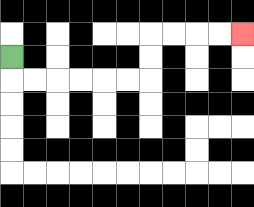{'start': '[0, 2]', 'end': '[10, 1]', 'path_directions': 'D,R,R,R,R,R,R,U,U,R,R,R,R', 'path_coordinates': '[[0, 2], [0, 3], [1, 3], [2, 3], [3, 3], [4, 3], [5, 3], [6, 3], [6, 2], [6, 1], [7, 1], [8, 1], [9, 1], [10, 1]]'}